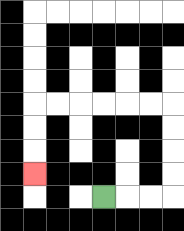{'start': '[4, 8]', 'end': '[1, 7]', 'path_directions': 'R,R,R,U,U,U,U,L,L,L,L,L,L,D,D,D', 'path_coordinates': '[[4, 8], [5, 8], [6, 8], [7, 8], [7, 7], [7, 6], [7, 5], [7, 4], [6, 4], [5, 4], [4, 4], [3, 4], [2, 4], [1, 4], [1, 5], [1, 6], [1, 7]]'}